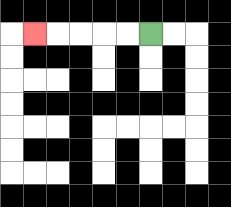{'start': '[6, 1]', 'end': '[1, 1]', 'path_directions': 'L,L,L,L,L', 'path_coordinates': '[[6, 1], [5, 1], [4, 1], [3, 1], [2, 1], [1, 1]]'}